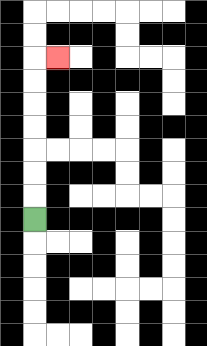{'start': '[1, 9]', 'end': '[2, 2]', 'path_directions': 'U,U,U,U,U,U,U,R', 'path_coordinates': '[[1, 9], [1, 8], [1, 7], [1, 6], [1, 5], [1, 4], [1, 3], [1, 2], [2, 2]]'}